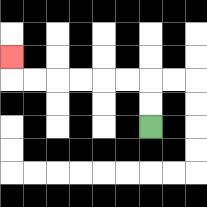{'start': '[6, 5]', 'end': '[0, 2]', 'path_directions': 'U,U,L,L,L,L,L,L,U', 'path_coordinates': '[[6, 5], [6, 4], [6, 3], [5, 3], [4, 3], [3, 3], [2, 3], [1, 3], [0, 3], [0, 2]]'}